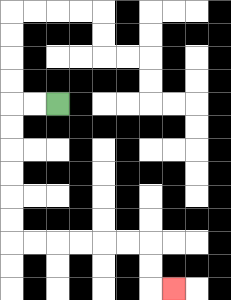{'start': '[2, 4]', 'end': '[7, 12]', 'path_directions': 'L,L,D,D,D,D,D,D,R,R,R,R,R,R,D,D,R', 'path_coordinates': '[[2, 4], [1, 4], [0, 4], [0, 5], [0, 6], [0, 7], [0, 8], [0, 9], [0, 10], [1, 10], [2, 10], [3, 10], [4, 10], [5, 10], [6, 10], [6, 11], [6, 12], [7, 12]]'}